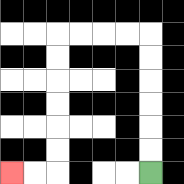{'start': '[6, 7]', 'end': '[0, 7]', 'path_directions': 'U,U,U,U,U,U,L,L,L,L,D,D,D,D,D,D,L,L', 'path_coordinates': '[[6, 7], [6, 6], [6, 5], [6, 4], [6, 3], [6, 2], [6, 1], [5, 1], [4, 1], [3, 1], [2, 1], [2, 2], [2, 3], [2, 4], [2, 5], [2, 6], [2, 7], [1, 7], [0, 7]]'}